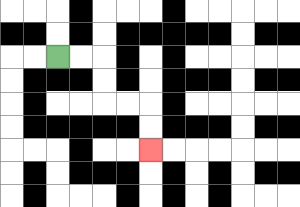{'start': '[2, 2]', 'end': '[6, 6]', 'path_directions': 'R,R,D,D,R,R,D,D', 'path_coordinates': '[[2, 2], [3, 2], [4, 2], [4, 3], [4, 4], [5, 4], [6, 4], [6, 5], [6, 6]]'}